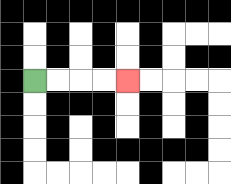{'start': '[1, 3]', 'end': '[5, 3]', 'path_directions': 'R,R,R,R', 'path_coordinates': '[[1, 3], [2, 3], [3, 3], [4, 3], [5, 3]]'}